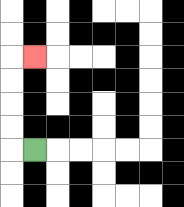{'start': '[1, 6]', 'end': '[1, 2]', 'path_directions': 'L,U,U,U,U,R', 'path_coordinates': '[[1, 6], [0, 6], [0, 5], [0, 4], [0, 3], [0, 2], [1, 2]]'}